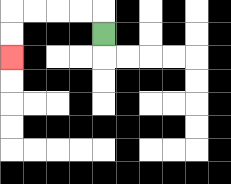{'start': '[4, 1]', 'end': '[0, 2]', 'path_directions': 'U,L,L,L,L,D,D', 'path_coordinates': '[[4, 1], [4, 0], [3, 0], [2, 0], [1, 0], [0, 0], [0, 1], [0, 2]]'}